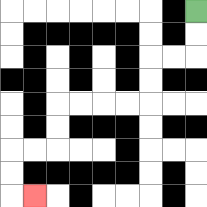{'start': '[8, 0]', 'end': '[1, 8]', 'path_directions': 'D,D,L,L,D,D,L,L,L,L,D,D,L,L,D,D,R', 'path_coordinates': '[[8, 0], [8, 1], [8, 2], [7, 2], [6, 2], [6, 3], [6, 4], [5, 4], [4, 4], [3, 4], [2, 4], [2, 5], [2, 6], [1, 6], [0, 6], [0, 7], [0, 8], [1, 8]]'}